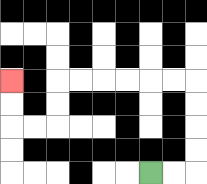{'start': '[6, 7]', 'end': '[0, 3]', 'path_directions': 'R,R,U,U,U,U,L,L,L,L,L,L,D,D,L,L,U,U', 'path_coordinates': '[[6, 7], [7, 7], [8, 7], [8, 6], [8, 5], [8, 4], [8, 3], [7, 3], [6, 3], [5, 3], [4, 3], [3, 3], [2, 3], [2, 4], [2, 5], [1, 5], [0, 5], [0, 4], [0, 3]]'}